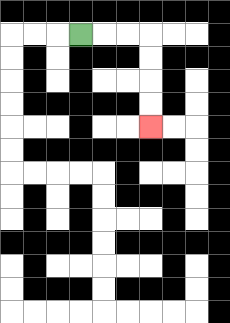{'start': '[3, 1]', 'end': '[6, 5]', 'path_directions': 'R,R,R,D,D,D,D', 'path_coordinates': '[[3, 1], [4, 1], [5, 1], [6, 1], [6, 2], [6, 3], [6, 4], [6, 5]]'}